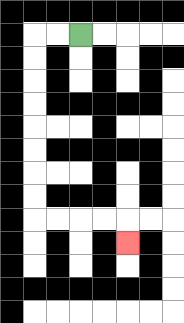{'start': '[3, 1]', 'end': '[5, 10]', 'path_directions': 'L,L,D,D,D,D,D,D,D,D,R,R,R,R,D', 'path_coordinates': '[[3, 1], [2, 1], [1, 1], [1, 2], [1, 3], [1, 4], [1, 5], [1, 6], [1, 7], [1, 8], [1, 9], [2, 9], [3, 9], [4, 9], [5, 9], [5, 10]]'}